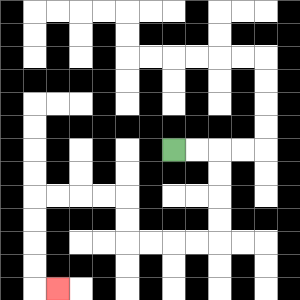{'start': '[7, 6]', 'end': '[2, 12]', 'path_directions': 'R,R,D,D,D,D,L,L,L,L,U,U,L,L,L,L,D,D,D,D,R', 'path_coordinates': '[[7, 6], [8, 6], [9, 6], [9, 7], [9, 8], [9, 9], [9, 10], [8, 10], [7, 10], [6, 10], [5, 10], [5, 9], [5, 8], [4, 8], [3, 8], [2, 8], [1, 8], [1, 9], [1, 10], [1, 11], [1, 12], [2, 12]]'}